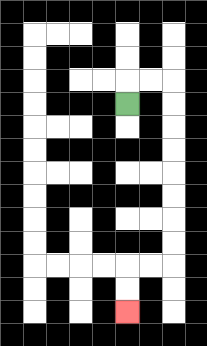{'start': '[5, 4]', 'end': '[5, 13]', 'path_directions': 'U,R,R,D,D,D,D,D,D,D,D,L,L,D,D', 'path_coordinates': '[[5, 4], [5, 3], [6, 3], [7, 3], [7, 4], [7, 5], [7, 6], [7, 7], [7, 8], [7, 9], [7, 10], [7, 11], [6, 11], [5, 11], [5, 12], [5, 13]]'}